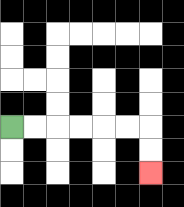{'start': '[0, 5]', 'end': '[6, 7]', 'path_directions': 'R,R,R,R,R,R,D,D', 'path_coordinates': '[[0, 5], [1, 5], [2, 5], [3, 5], [4, 5], [5, 5], [6, 5], [6, 6], [6, 7]]'}